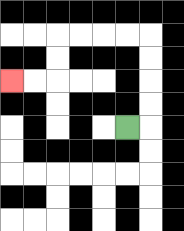{'start': '[5, 5]', 'end': '[0, 3]', 'path_directions': 'R,U,U,U,U,L,L,L,L,D,D,L,L', 'path_coordinates': '[[5, 5], [6, 5], [6, 4], [6, 3], [6, 2], [6, 1], [5, 1], [4, 1], [3, 1], [2, 1], [2, 2], [2, 3], [1, 3], [0, 3]]'}